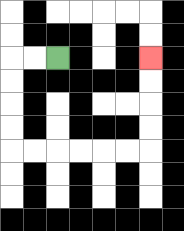{'start': '[2, 2]', 'end': '[6, 2]', 'path_directions': 'L,L,D,D,D,D,R,R,R,R,R,R,U,U,U,U', 'path_coordinates': '[[2, 2], [1, 2], [0, 2], [0, 3], [0, 4], [0, 5], [0, 6], [1, 6], [2, 6], [3, 6], [4, 6], [5, 6], [6, 6], [6, 5], [6, 4], [6, 3], [6, 2]]'}